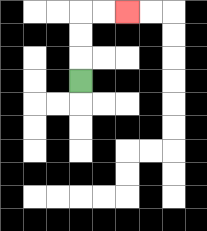{'start': '[3, 3]', 'end': '[5, 0]', 'path_directions': 'U,U,U,R,R', 'path_coordinates': '[[3, 3], [3, 2], [3, 1], [3, 0], [4, 0], [5, 0]]'}